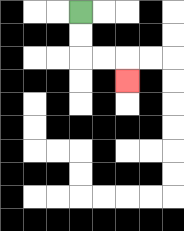{'start': '[3, 0]', 'end': '[5, 3]', 'path_directions': 'D,D,R,R,D', 'path_coordinates': '[[3, 0], [3, 1], [3, 2], [4, 2], [5, 2], [5, 3]]'}